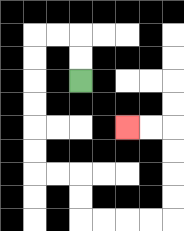{'start': '[3, 3]', 'end': '[5, 5]', 'path_directions': 'U,U,L,L,D,D,D,D,D,D,R,R,D,D,R,R,R,R,U,U,U,U,L,L', 'path_coordinates': '[[3, 3], [3, 2], [3, 1], [2, 1], [1, 1], [1, 2], [1, 3], [1, 4], [1, 5], [1, 6], [1, 7], [2, 7], [3, 7], [3, 8], [3, 9], [4, 9], [5, 9], [6, 9], [7, 9], [7, 8], [7, 7], [7, 6], [7, 5], [6, 5], [5, 5]]'}